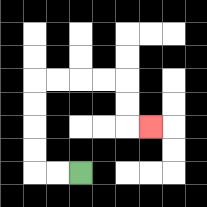{'start': '[3, 7]', 'end': '[6, 5]', 'path_directions': 'L,L,U,U,U,U,R,R,R,R,D,D,R', 'path_coordinates': '[[3, 7], [2, 7], [1, 7], [1, 6], [1, 5], [1, 4], [1, 3], [2, 3], [3, 3], [4, 3], [5, 3], [5, 4], [5, 5], [6, 5]]'}